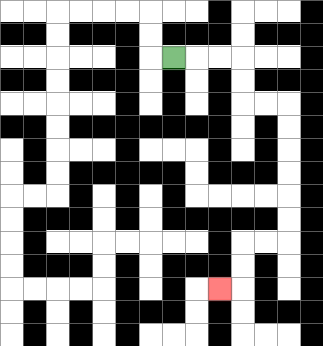{'start': '[7, 2]', 'end': '[9, 12]', 'path_directions': 'R,R,R,D,D,R,R,D,D,D,D,D,D,L,L,D,D,L', 'path_coordinates': '[[7, 2], [8, 2], [9, 2], [10, 2], [10, 3], [10, 4], [11, 4], [12, 4], [12, 5], [12, 6], [12, 7], [12, 8], [12, 9], [12, 10], [11, 10], [10, 10], [10, 11], [10, 12], [9, 12]]'}